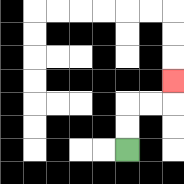{'start': '[5, 6]', 'end': '[7, 3]', 'path_directions': 'U,U,R,R,U', 'path_coordinates': '[[5, 6], [5, 5], [5, 4], [6, 4], [7, 4], [7, 3]]'}